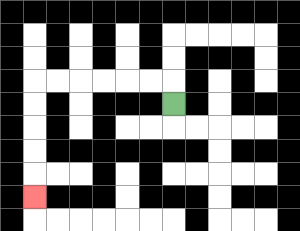{'start': '[7, 4]', 'end': '[1, 8]', 'path_directions': 'U,L,L,L,L,L,L,D,D,D,D,D', 'path_coordinates': '[[7, 4], [7, 3], [6, 3], [5, 3], [4, 3], [3, 3], [2, 3], [1, 3], [1, 4], [1, 5], [1, 6], [1, 7], [1, 8]]'}